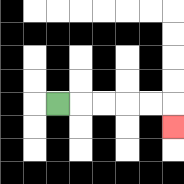{'start': '[2, 4]', 'end': '[7, 5]', 'path_directions': 'R,R,R,R,R,D', 'path_coordinates': '[[2, 4], [3, 4], [4, 4], [5, 4], [6, 4], [7, 4], [7, 5]]'}